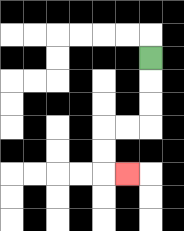{'start': '[6, 2]', 'end': '[5, 7]', 'path_directions': 'D,D,D,L,L,D,D,R', 'path_coordinates': '[[6, 2], [6, 3], [6, 4], [6, 5], [5, 5], [4, 5], [4, 6], [4, 7], [5, 7]]'}